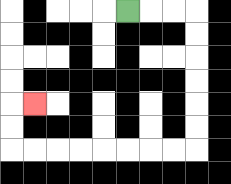{'start': '[5, 0]', 'end': '[1, 4]', 'path_directions': 'R,R,R,D,D,D,D,D,D,L,L,L,L,L,L,L,L,U,U,R', 'path_coordinates': '[[5, 0], [6, 0], [7, 0], [8, 0], [8, 1], [8, 2], [8, 3], [8, 4], [8, 5], [8, 6], [7, 6], [6, 6], [5, 6], [4, 6], [3, 6], [2, 6], [1, 6], [0, 6], [0, 5], [0, 4], [1, 4]]'}